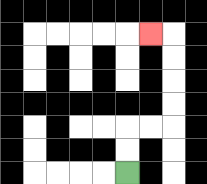{'start': '[5, 7]', 'end': '[6, 1]', 'path_directions': 'U,U,R,R,U,U,U,U,L', 'path_coordinates': '[[5, 7], [5, 6], [5, 5], [6, 5], [7, 5], [7, 4], [7, 3], [7, 2], [7, 1], [6, 1]]'}